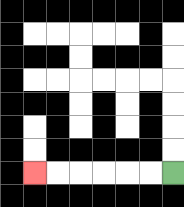{'start': '[7, 7]', 'end': '[1, 7]', 'path_directions': 'L,L,L,L,L,L', 'path_coordinates': '[[7, 7], [6, 7], [5, 7], [4, 7], [3, 7], [2, 7], [1, 7]]'}